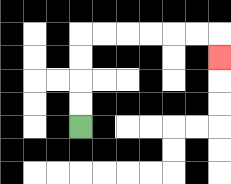{'start': '[3, 5]', 'end': '[9, 2]', 'path_directions': 'U,U,U,U,R,R,R,R,R,R,D', 'path_coordinates': '[[3, 5], [3, 4], [3, 3], [3, 2], [3, 1], [4, 1], [5, 1], [6, 1], [7, 1], [8, 1], [9, 1], [9, 2]]'}